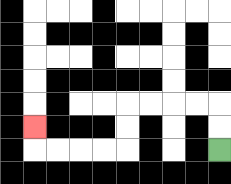{'start': '[9, 6]', 'end': '[1, 5]', 'path_directions': 'U,U,L,L,L,L,D,D,L,L,L,L,U', 'path_coordinates': '[[9, 6], [9, 5], [9, 4], [8, 4], [7, 4], [6, 4], [5, 4], [5, 5], [5, 6], [4, 6], [3, 6], [2, 6], [1, 6], [1, 5]]'}